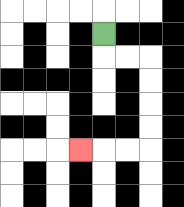{'start': '[4, 1]', 'end': '[3, 6]', 'path_directions': 'D,R,R,D,D,D,D,L,L,L', 'path_coordinates': '[[4, 1], [4, 2], [5, 2], [6, 2], [6, 3], [6, 4], [6, 5], [6, 6], [5, 6], [4, 6], [3, 6]]'}